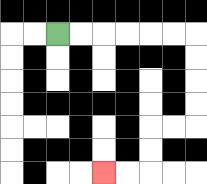{'start': '[2, 1]', 'end': '[4, 7]', 'path_directions': 'R,R,R,R,R,R,D,D,D,D,L,L,D,D,L,L', 'path_coordinates': '[[2, 1], [3, 1], [4, 1], [5, 1], [6, 1], [7, 1], [8, 1], [8, 2], [8, 3], [8, 4], [8, 5], [7, 5], [6, 5], [6, 6], [6, 7], [5, 7], [4, 7]]'}